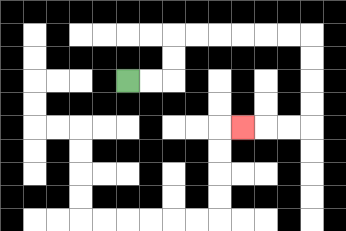{'start': '[5, 3]', 'end': '[10, 5]', 'path_directions': 'R,R,U,U,R,R,R,R,R,R,D,D,D,D,L,L,L', 'path_coordinates': '[[5, 3], [6, 3], [7, 3], [7, 2], [7, 1], [8, 1], [9, 1], [10, 1], [11, 1], [12, 1], [13, 1], [13, 2], [13, 3], [13, 4], [13, 5], [12, 5], [11, 5], [10, 5]]'}